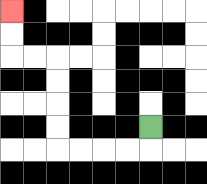{'start': '[6, 5]', 'end': '[0, 0]', 'path_directions': 'D,L,L,L,L,U,U,U,U,L,L,U,U', 'path_coordinates': '[[6, 5], [6, 6], [5, 6], [4, 6], [3, 6], [2, 6], [2, 5], [2, 4], [2, 3], [2, 2], [1, 2], [0, 2], [0, 1], [0, 0]]'}